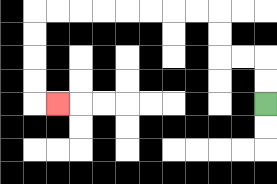{'start': '[11, 4]', 'end': '[2, 4]', 'path_directions': 'U,U,L,L,U,U,L,L,L,L,L,L,L,L,D,D,D,D,R', 'path_coordinates': '[[11, 4], [11, 3], [11, 2], [10, 2], [9, 2], [9, 1], [9, 0], [8, 0], [7, 0], [6, 0], [5, 0], [4, 0], [3, 0], [2, 0], [1, 0], [1, 1], [1, 2], [1, 3], [1, 4], [2, 4]]'}